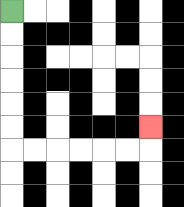{'start': '[0, 0]', 'end': '[6, 5]', 'path_directions': 'D,D,D,D,D,D,R,R,R,R,R,R,U', 'path_coordinates': '[[0, 0], [0, 1], [0, 2], [0, 3], [0, 4], [0, 5], [0, 6], [1, 6], [2, 6], [3, 6], [4, 6], [5, 6], [6, 6], [6, 5]]'}